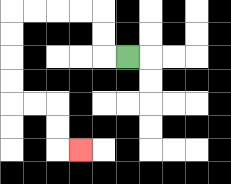{'start': '[5, 2]', 'end': '[3, 6]', 'path_directions': 'L,U,U,L,L,L,L,D,D,D,D,R,R,D,D,R', 'path_coordinates': '[[5, 2], [4, 2], [4, 1], [4, 0], [3, 0], [2, 0], [1, 0], [0, 0], [0, 1], [0, 2], [0, 3], [0, 4], [1, 4], [2, 4], [2, 5], [2, 6], [3, 6]]'}